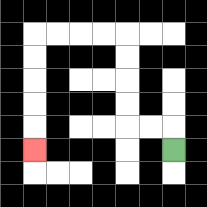{'start': '[7, 6]', 'end': '[1, 6]', 'path_directions': 'U,L,L,U,U,U,U,L,L,L,L,D,D,D,D,D', 'path_coordinates': '[[7, 6], [7, 5], [6, 5], [5, 5], [5, 4], [5, 3], [5, 2], [5, 1], [4, 1], [3, 1], [2, 1], [1, 1], [1, 2], [1, 3], [1, 4], [1, 5], [1, 6]]'}